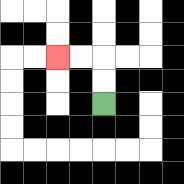{'start': '[4, 4]', 'end': '[2, 2]', 'path_directions': 'U,U,L,L', 'path_coordinates': '[[4, 4], [4, 3], [4, 2], [3, 2], [2, 2]]'}